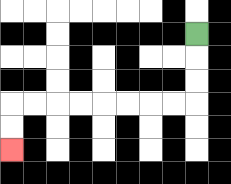{'start': '[8, 1]', 'end': '[0, 6]', 'path_directions': 'D,D,D,L,L,L,L,L,L,L,L,D,D', 'path_coordinates': '[[8, 1], [8, 2], [8, 3], [8, 4], [7, 4], [6, 4], [5, 4], [4, 4], [3, 4], [2, 4], [1, 4], [0, 4], [0, 5], [0, 6]]'}